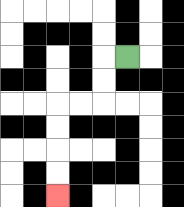{'start': '[5, 2]', 'end': '[2, 8]', 'path_directions': 'L,D,D,L,L,D,D,D,D', 'path_coordinates': '[[5, 2], [4, 2], [4, 3], [4, 4], [3, 4], [2, 4], [2, 5], [2, 6], [2, 7], [2, 8]]'}